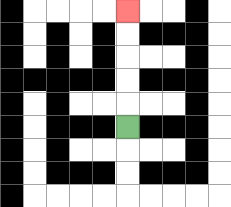{'start': '[5, 5]', 'end': '[5, 0]', 'path_directions': 'U,U,U,U,U', 'path_coordinates': '[[5, 5], [5, 4], [5, 3], [5, 2], [5, 1], [5, 0]]'}